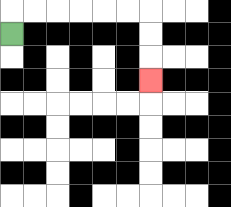{'start': '[0, 1]', 'end': '[6, 3]', 'path_directions': 'U,R,R,R,R,R,R,D,D,D', 'path_coordinates': '[[0, 1], [0, 0], [1, 0], [2, 0], [3, 0], [4, 0], [5, 0], [6, 0], [6, 1], [6, 2], [6, 3]]'}